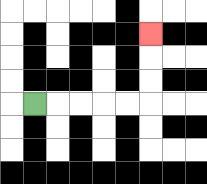{'start': '[1, 4]', 'end': '[6, 1]', 'path_directions': 'R,R,R,R,R,U,U,U', 'path_coordinates': '[[1, 4], [2, 4], [3, 4], [4, 4], [5, 4], [6, 4], [6, 3], [6, 2], [6, 1]]'}